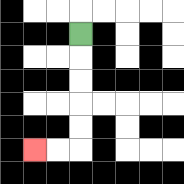{'start': '[3, 1]', 'end': '[1, 6]', 'path_directions': 'D,D,D,D,D,L,L', 'path_coordinates': '[[3, 1], [3, 2], [3, 3], [3, 4], [3, 5], [3, 6], [2, 6], [1, 6]]'}